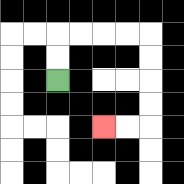{'start': '[2, 3]', 'end': '[4, 5]', 'path_directions': 'U,U,R,R,R,R,D,D,D,D,L,L', 'path_coordinates': '[[2, 3], [2, 2], [2, 1], [3, 1], [4, 1], [5, 1], [6, 1], [6, 2], [6, 3], [6, 4], [6, 5], [5, 5], [4, 5]]'}